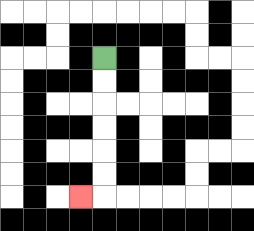{'start': '[4, 2]', 'end': '[3, 8]', 'path_directions': 'D,D,D,D,D,D,L', 'path_coordinates': '[[4, 2], [4, 3], [4, 4], [4, 5], [4, 6], [4, 7], [4, 8], [3, 8]]'}